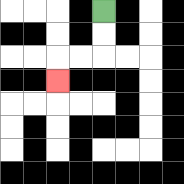{'start': '[4, 0]', 'end': '[2, 3]', 'path_directions': 'D,D,L,L,D', 'path_coordinates': '[[4, 0], [4, 1], [4, 2], [3, 2], [2, 2], [2, 3]]'}